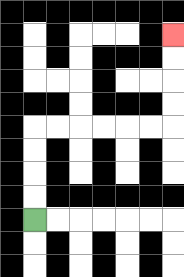{'start': '[1, 9]', 'end': '[7, 1]', 'path_directions': 'U,U,U,U,R,R,R,R,R,R,U,U,U,U', 'path_coordinates': '[[1, 9], [1, 8], [1, 7], [1, 6], [1, 5], [2, 5], [3, 5], [4, 5], [5, 5], [6, 5], [7, 5], [7, 4], [7, 3], [7, 2], [7, 1]]'}